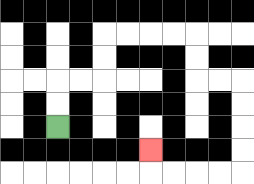{'start': '[2, 5]', 'end': '[6, 6]', 'path_directions': 'U,U,R,R,U,U,R,R,R,R,D,D,R,R,D,D,D,D,L,L,L,L,U', 'path_coordinates': '[[2, 5], [2, 4], [2, 3], [3, 3], [4, 3], [4, 2], [4, 1], [5, 1], [6, 1], [7, 1], [8, 1], [8, 2], [8, 3], [9, 3], [10, 3], [10, 4], [10, 5], [10, 6], [10, 7], [9, 7], [8, 7], [7, 7], [6, 7], [6, 6]]'}